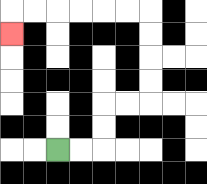{'start': '[2, 6]', 'end': '[0, 1]', 'path_directions': 'R,R,U,U,R,R,U,U,U,U,L,L,L,L,L,L,D', 'path_coordinates': '[[2, 6], [3, 6], [4, 6], [4, 5], [4, 4], [5, 4], [6, 4], [6, 3], [6, 2], [6, 1], [6, 0], [5, 0], [4, 0], [3, 0], [2, 0], [1, 0], [0, 0], [0, 1]]'}